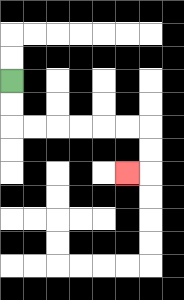{'start': '[0, 3]', 'end': '[5, 7]', 'path_directions': 'D,D,R,R,R,R,R,R,D,D,L', 'path_coordinates': '[[0, 3], [0, 4], [0, 5], [1, 5], [2, 5], [3, 5], [4, 5], [5, 5], [6, 5], [6, 6], [6, 7], [5, 7]]'}